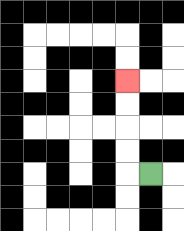{'start': '[6, 7]', 'end': '[5, 3]', 'path_directions': 'L,U,U,U,U', 'path_coordinates': '[[6, 7], [5, 7], [5, 6], [5, 5], [5, 4], [5, 3]]'}